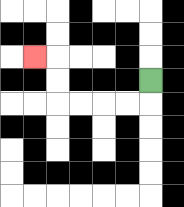{'start': '[6, 3]', 'end': '[1, 2]', 'path_directions': 'D,L,L,L,L,U,U,L', 'path_coordinates': '[[6, 3], [6, 4], [5, 4], [4, 4], [3, 4], [2, 4], [2, 3], [2, 2], [1, 2]]'}